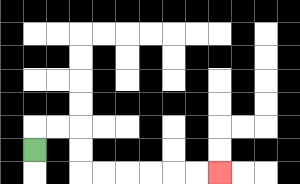{'start': '[1, 6]', 'end': '[9, 7]', 'path_directions': 'U,R,R,D,D,R,R,R,R,R,R', 'path_coordinates': '[[1, 6], [1, 5], [2, 5], [3, 5], [3, 6], [3, 7], [4, 7], [5, 7], [6, 7], [7, 7], [8, 7], [9, 7]]'}